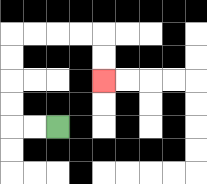{'start': '[2, 5]', 'end': '[4, 3]', 'path_directions': 'L,L,U,U,U,U,R,R,R,R,D,D', 'path_coordinates': '[[2, 5], [1, 5], [0, 5], [0, 4], [0, 3], [0, 2], [0, 1], [1, 1], [2, 1], [3, 1], [4, 1], [4, 2], [4, 3]]'}